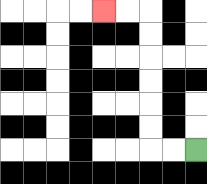{'start': '[8, 6]', 'end': '[4, 0]', 'path_directions': 'L,L,U,U,U,U,U,U,L,L', 'path_coordinates': '[[8, 6], [7, 6], [6, 6], [6, 5], [6, 4], [6, 3], [6, 2], [6, 1], [6, 0], [5, 0], [4, 0]]'}